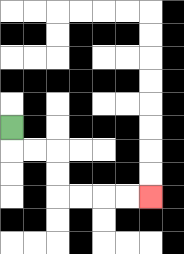{'start': '[0, 5]', 'end': '[6, 8]', 'path_directions': 'D,R,R,D,D,R,R,R,R', 'path_coordinates': '[[0, 5], [0, 6], [1, 6], [2, 6], [2, 7], [2, 8], [3, 8], [4, 8], [5, 8], [6, 8]]'}